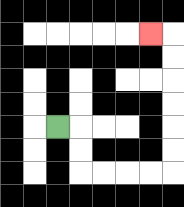{'start': '[2, 5]', 'end': '[6, 1]', 'path_directions': 'R,D,D,R,R,R,R,U,U,U,U,U,U,L', 'path_coordinates': '[[2, 5], [3, 5], [3, 6], [3, 7], [4, 7], [5, 7], [6, 7], [7, 7], [7, 6], [7, 5], [7, 4], [7, 3], [7, 2], [7, 1], [6, 1]]'}